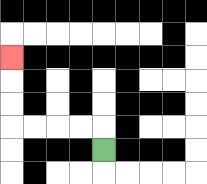{'start': '[4, 6]', 'end': '[0, 2]', 'path_directions': 'U,L,L,L,L,U,U,U', 'path_coordinates': '[[4, 6], [4, 5], [3, 5], [2, 5], [1, 5], [0, 5], [0, 4], [0, 3], [0, 2]]'}